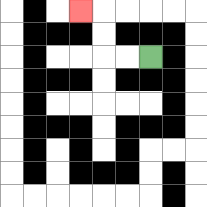{'start': '[6, 2]', 'end': '[3, 0]', 'path_directions': 'L,L,U,U,L', 'path_coordinates': '[[6, 2], [5, 2], [4, 2], [4, 1], [4, 0], [3, 0]]'}